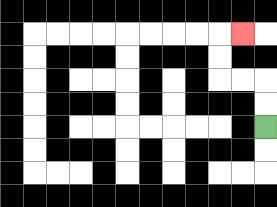{'start': '[11, 5]', 'end': '[10, 1]', 'path_directions': 'U,U,L,L,U,U,R', 'path_coordinates': '[[11, 5], [11, 4], [11, 3], [10, 3], [9, 3], [9, 2], [9, 1], [10, 1]]'}